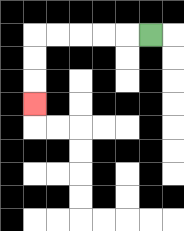{'start': '[6, 1]', 'end': '[1, 4]', 'path_directions': 'L,L,L,L,L,D,D,D', 'path_coordinates': '[[6, 1], [5, 1], [4, 1], [3, 1], [2, 1], [1, 1], [1, 2], [1, 3], [1, 4]]'}